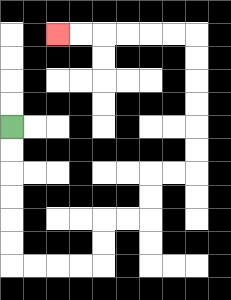{'start': '[0, 5]', 'end': '[2, 1]', 'path_directions': 'D,D,D,D,D,D,R,R,R,R,U,U,R,R,U,U,R,R,U,U,U,U,U,U,L,L,L,L,L,L', 'path_coordinates': '[[0, 5], [0, 6], [0, 7], [0, 8], [0, 9], [0, 10], [0, 11], [1, 11], [2, 11], [3, 11], [4, 11], [4, 10], [4, 9], [5, 9], [6, 9], [6, 8], [6, 7], [7, 7], [8, 7], [8, 6], [8, 5], [8, 4], [8, 3], [8, 2], [8, 1], [7, 1], [6, 1], [5, 1], [4, 1], [3, 1], [2, 1]]'}